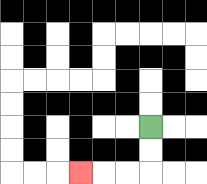{'start': '[6, 5]', 'end': '[3, 7]', 'path_directions': 'D,D,L,L,L', 'path_coordinates': '[[6, 5], [6, 6], [6, 7], [5, 7], [4, 7], [3, 7]]'}